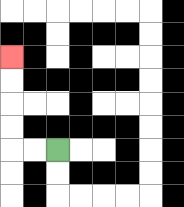{'start': '[2, 6]', 'end': '[0, 2]', 'path_directions': 'L,L,U,U,U,U', 'path_coordinates': '[[2, 6], [1, 6], [0, 6], [0, 5], [0, 4], [0, 3], [0, 2]]'}